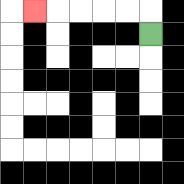{'start': '[6, 1]', 'end': '[1, 0]', 'path_directions': 'U,L,L,L,L,L', 'path_coordinates': '[[6, 1], [6, 0], [5, 0], [4, 0], [3, 0], [2, 0], [1, 0]]'}